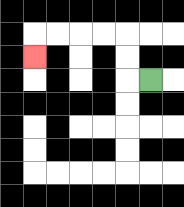{'start': '[6, 3]', 'end': '[1, 2]', 'path_directions': 'L,U,U,L,L,L,L,D', 'path_coordinates': '[[6, 3], [5, 3], [5, 2], [5, 1], [4, 1], [3, 1], [2, 1], [1, 1], [1, 2]]'}